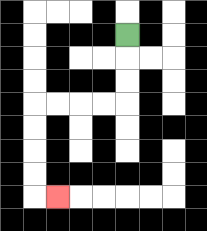{'start': '[5, 1]', 'end': '[2, 8]', 'path_directions': 'D,D,D,L,L,L,L,D,D,D,D,R', 'path_coordinates': '[[5, 1], [5, 2], [5, 3], [5, 4], [4, 4], [3, 4], [2, 4], [1, 4], [1, 5], [1, 6], [1, 7], [1, 8], [2, 8]]'}